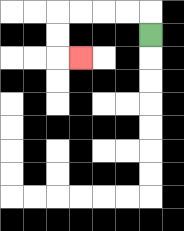{'start': '[6, 1]', 'end': '[3, 2]', 'path_directions': 'U,L,L,L,L,D,D,R', 'path_coordinates': '[[6, 1], [6, 0], [5, 0], [4, 0], [3, 0], [2, 0], [2, 1], [2, 2], [3, 2]]'}